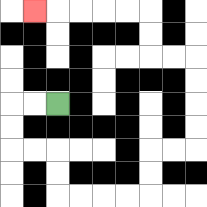{'start': '[2, 4]', 'end': '[1, 0]', 'path_directions': 'L,L,D,D,R,R,D,D,R,R,R,R,U,U,R,R,U,U,U,U,L,L,U,U,L,L,L,L,L', 'path_coordinates': '[[2, 4], [1, 4], [0, 4], [0, 5], [0, 6], [1, 6], [2, 6], [2, 7], [2, 8], [3, 8], [4, 8], [5, 8], [6, 8], [6, 7], [6, 6], [7, 6], [8, 6], [8, 5], [8, 4], [8, 3], [8, 2], [7, 2], [6, 2], [6, 1], [6, 0], [5, 0], [4, 0], [3, 0], [2, 0], [1, 0]]'}